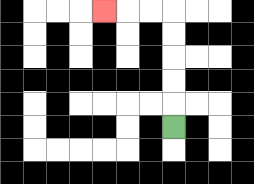{'start': '[7, 5]', 'end': '[4, 0]', 'path_directions': 'U,U,U,U,U,L,L,L', 'path_coordinates': '[[7, 5], [7, 4], [7, 3], [7, 2], [7, 1], [7, 0], [6, 0], [5, 0], [4, 0]]'}